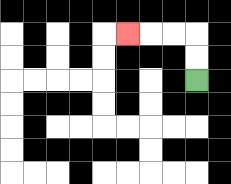{'start': '[8, 3]', 'end': '[5, 1]', 'path_directions': 'U,U,L,L,L', 'path_coordinates': '[[8, 3], [8, 2], [8, 1], [7, 1], [6, 1], [5, 1]]'}